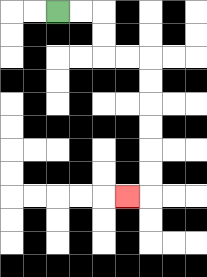{'start': '[2, 0]', 'end': '[5, 8]', 'path_directions': 'R,R,D,D,R,R,D,D,D,D,D,D,L', 'path_coordinates': '[[2, 0], [3, 0], [4, 0], [4, 1], [4, 2], [5, 2], [6, 2], [6, 3], [6, 4], [6, 5], [6, 6], [6, 7], [6, 8], [5, 8]]'}